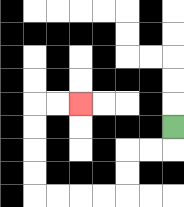{'start': '[7, 5]', 'end': '[3, 4]', 'path_directions': 'D,L,L,D,D,L,L,L,L,U,U,U,U,R,R', 'path_coordinates': '[[7, 5], [7, 6], [6, 6], [5, 6], [5, 7], [5, 8], [4, 8], [3, 8], [2, 8], [1, 8], [1, 7], [1, 6], [1, 5], [1, 4], [2, 4], [3, 4]]'}